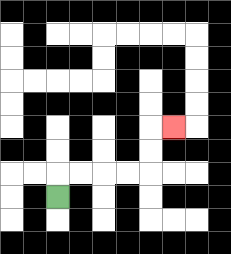{'start': '[2, 8]', 'end': '[7, 5]', 'path_directions': 'U,R,R,R,R,U,U,R', 'path_coordinates': '[[2, 8], [2, 7], [3, 7], [4, 7], [5, 7], [6, 7], [6, 6], [6, 5], [7, 5]]'}